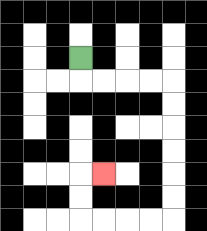{'start': '[3, 2]', 'end': '[4, 7]', 'path_directions': 'D,R,R,R,R,D,D,D,D,D,D,L,L,L,L,U,U,R', 'path_coordinates': '[[3, 2], [3, 3], [4, 3], [5, 3], [6, 3], [7, 3], [7, 4], [7, 5], [7, 6], [7, 7], [7, 8], [7, 9], [6, 9], [5, 9], [4, 9], [3, 9], [3, 8], [3, 7], [4, 7]]'}